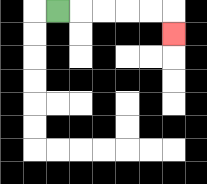{'start': '[2, 0]', 'end': '[7, 1]', 'path_directions': 'R,R,R,R,R,D', 'path_coordinates': '[[2, 0], [3, 0], [4, 0], [5, 0], [6, 0], [7, 0], [7, 1]]'}